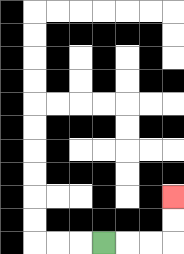{'start': '[4, 10]', 'end': '[7, 8]', 'path_directions': 'R,R,R,U,U', 'path_coordinates': '[[4, 10], [5, 10], [6, 10], [7, 10], [7, 9], [7, 8]]'}